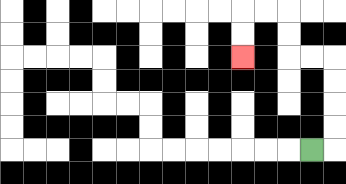{'start': '[13, 6]', 'end': '[10, 2]', 'path_directions': 'R,U,U,U,U,L,L,U,U,L,L,D,D', 'path_coordinates': '[[13, 6], [14, 6], [14, 5], [14, 4], [14, 3], [14, 2], [13, 2], [12, 2], [12, 1], [12, 0], [11, 0], [10, 0], [10, 1], [10, 2]]'}